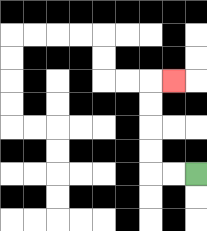{'start': '[8, 7]', 'end': '[7, 3]', 'path_directions': 'L,L,U,U,U,U,R', 'path_coordinates': '[[8, 7], [7, 7], [6, 7], [6, 6], [6, 5], [6, 4], [6, 3], [7, 3]]'}